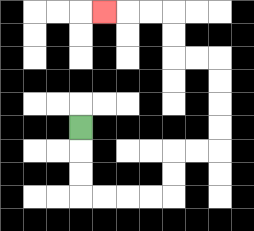{'start': '[3, 5]', 'end': '[4, 0]', 'path_directions': 'D,D,D,R,R,R,R,U,U,R,R,U,U,U,U,L,L,U,U,L,L,L', 'path_coordinates': '[[3, 5], [3, 6], [3, 7], [3, 8], [4, 8], [5, 8], [6, 8], [7, 8], [7, 7], [7, 6], [8, 6], [9, 6], [9, 5], [9, 4], [9, 3], [9, 2], [8, 2], [7, 2], [7, 1], [7, 0], [6, 0], [5, 0], [4, 0]]'}